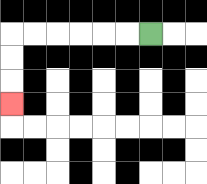{'start': '[6, 1]', 'end': '[0, 4]', 'path_directions': 'L,L,L,L,L,L,D,D,D', 'path_coordinates': '[[6, 1], [5, 1], [4, 1], [3, 1], [2, 1], [1, 1], [0, 1], [0, 2], [0, 3], [0, 4]]'}